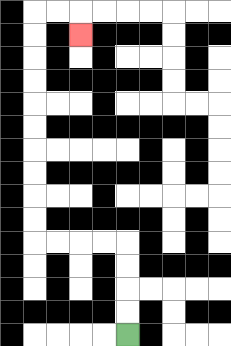{'start': '[5, 14]', 'end': '[3, 1]', 'path_directions': 'U,U,U,U,L,L,L,L,U,U,U,U,U,U,U,U,U,U,R,R,D', 'path_coordinates': '[[5, 14], [5, 13], [5, 12], [5, 11], [5, 10], [4, 10], [3, 10], [2, 10], [1, 10], [1, 9], [1, 8], [1, 7], [1, 6], [1, 5], [1, 4], [1, 3], [1, 2], [1, 1], [1, 0], [2, 0], [3, 0], [3, 1]]'}